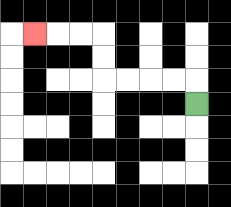{'start': '[8, 4]', 'end': '[1, 1]', 'path_directions': 'U,L,L,L,L,U,U,L,L,L', 'path_coordinates': '[[8, 4], [8, 3], [7, 3], [6, 3], [5, 3], [4, 3], [4, 2], [4, 1], [3, 1], [2, 1], [1, 1]]'}